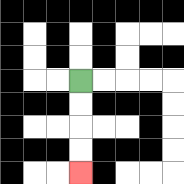{'start': '[3, 3]', 'end': '[3, 7]', 'path_directions': 'D,D,D,D', 'path_coordinates': '[[3, 3], [3, 4], [3, 5], [3, 6], [3, 7]]'}